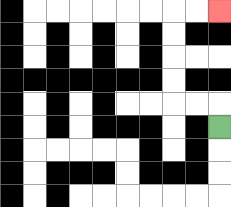{'start': '[9, 5]', 'end': '[9, 0]', 'path_directions': 'U,L,L,U,U,U,U,R,R', 'path_coordinates': '[[9, 5], [9, 4], [8, 4], [7, 4], [7, 3], [7, 2], [7, 1], [7, 0], [8, 0], [9, 0]]'}